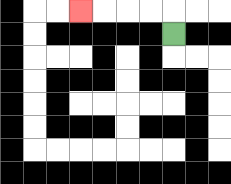{'start': '[7, 1]', 'end': '[3, 0]', 'path_directions': 'U,L,L,L,L', 'path_coordinates': '[[7, 1], [7, 0], [6, 0], [5, 0], [4, 0], [3, 0]]'}